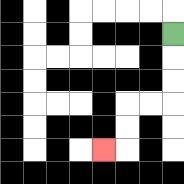{'start': '[7, 1]', 'end': '[4, 6]', 'path_directions': 'D,D,D,L,L,D,D,L', 'path_coordinates': '[[7, 1], [7, 2], [7, 3], [7, 4], [6, 4], [5, 4], [5, 5], [5, 6], [4, 6]]'}